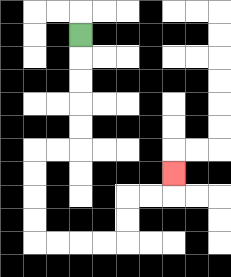{'start': '[3, 1]', 'end': '[7, 7]', 'path_directions': 'D,D,D,D,D,L,L,D,D,D,D,R,R,R,R,U,U,R,R,U', 'path_coordinates': '[[3, 1], [3, 2], [3, 3], [3, 4], [3, 5], [3, 6], [2, 6], [1, 6], [1, 7], [1, 8], [1, 9], [1, 10], [2, 10], [3, 10], [4, 10], [5, 10], [5, 9], [5, 8], [6, 8], [7, 8], [7, 7]]'}